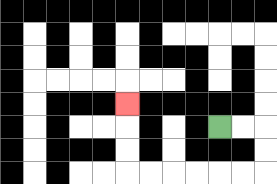{'start': '[9, 5]', 'end': '[5, 4]', 'path_directions': 'R,R,D,D,L,L,L,L,L,L,U,U,U', 'path_coordinates': '[[9, 5], [10, 5], [11, 5], [11, 6], [11, 7], [10, 7], [9, 7], [8, 7], [7, 7], [6, 7], [5, 7], [5, 6], [5, 5], [5, 4]]'}